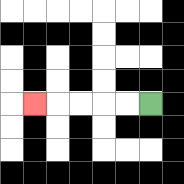{'start': '[6, 4]', 'end': '[1, 4]', 'path_directions': 'L,L,L,L,L', 'path_coordinates': '[[6, 4], [5, 4], [4, 4], [3, 4], [2, 4], [1, 4]]'}